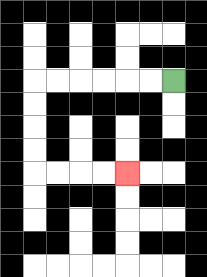{'start': '[7, 3]', 'end': '[5, 7]', 'path_directions': 'L,L,L,L,L,L,D,D,D,D,R,R,R,R', 'path_coordinates': '[[7, 3], [6, 3], [5, 3], [4, 3], [3, 3], [2, 3], [1, 3], [1, 4], [1, 5], [1, 6], [1, 7], [2, 7], [3, 7], [4, 7], [5, 7]]'}